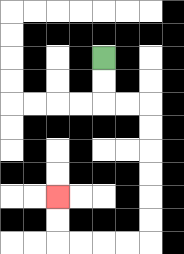{'start': '[4, 2]', 'end': '[2, 8]', 'path_directions': 'D,D,R,R,D,D,D,D,D,D,L,L,L,L,U,U', 'path_coordinates': '[[4, 2], [4, 3], [4, 4], [5, 4], [6, 4], [6, 5], [6, 6], [6, 7], [6, 8], [6, 9], [6, 10], [5, 10], [4, 10], [3, 10], [2, 10], [2, 9], [2, 8]]'}